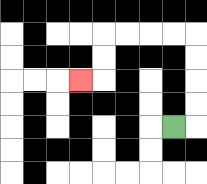{'start': '[7, 5]', 'end': '[3, 3]', 'path_directions': 'R,U,U,U,U,L,L,L,L,D,D,L', 'path_coordinates': '[[7, 5], [8, 5], [8, 4], [8, 3], [8, 2], [8, 1], [7, 1], [6, 1], [5, 1], [4, 1], [4, 2], [4, 3], [3, 3]]'}